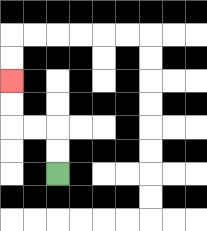{'start': '[2, 7]', 'end': '[0, 3]', 'path_directions': 'U,U,L,L,U,U', 'path_coordinates': '[[2, 7], [2, 6], [2, 5], [1, 5], [0, 5], [0, 4], [0, 3]]'}